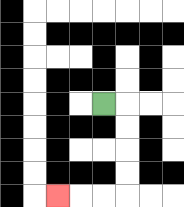{'start': '[4, 4]', 'end': '[2, 8]', 'path_directions': 'R,D,D,D,D,L,L,L', 'path_coordinates': '[[4, 4], [5, 4], [5, 5], [5, 6], [5, 7], [5, 8], [4, 8], [3, 8], [2, 8]]'}